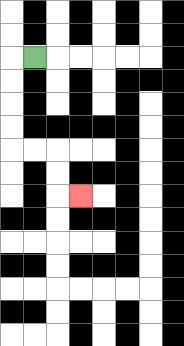{'start': '[1, 2]', 'end': '[3, 8]', 'path_directions': 'L,D,D,D,D,R,R,D,D,R', 'path_coordinates': '[[1, 2], [0, 2], [0, 3], [0, 4], [0, 5], [0, 6], [1, 6], [2, 6], [2, 7], [2, 8], [3, 8]]'}